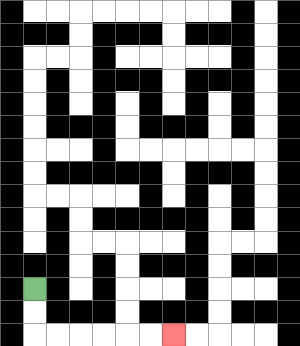{'start': '[1, 12]', 'end': '[7, 14]', 'path_directions': 'D,D,R,R,R,R,R,R', 'path_coordinates': '[[1, 12], [1, 13], [1, 14], [2, 14], [3, 14], [4, 14], [5, 14], [6, 14], [7, 14]]'}